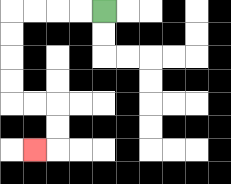{'start': '[4, 0]', 'end': '[1, 6]', 'path_directions': 'L,L,L,L,D,D,D,D,R,R,D,D,L', 'path_coordinates': '[[4, 0], [3, 0], [2, 0], [1, 0], [0, 0], [0, 1], [0, 2], [0, 3], [0, 4], [1, 4], [2, 4], [2, 5], [2, 6], [1, 6]]'}